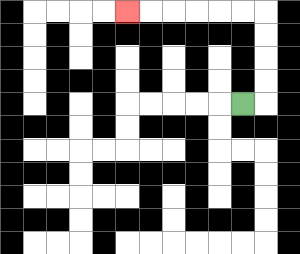{'start': '[10, 4]', 'end': '[5, 0]', 'path_directions': 'R,U,U,U,U,L,L,L,L,L,L', 'path_coordinates': '[[10, 4], [11, 4], [11, 3], [11, 2], [11, 1], [11, 0], [10, 0], [9, 0], [8, 0], [7, 0], [6, 0], [5, 0]]'}